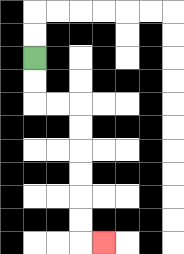{'start': '[1, 2]', 'end': '[4, 10]', 'path_directions': 'D,D,R,R,D,D,D,D,D,D,R', 'path_coordinates': '[[1, 2], [1, 3], [1, 4], [2, 4], [3, 4], [3, 5], [3, 6], [3, 7], [3, 8], [3, 9], [3, 10], [4, 10]]'}